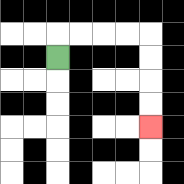{'start': '[2, 2]', 'end': '[6, 5]', 'path_directions': 'U,R,R,R,R,D,D,D,D', 'path_coordinates': '[[2, 2], [2, 1], [3, 1], [4, 1], [5, 1], [6, 1], [6, 2], [6, 3], [6, 4], [6, 5]]'}